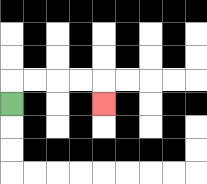{'start': '[0, 4]', 'end': '[4, 4]', 'path_directions': 'U,R,R,R,R,D', 'path_coordinates': '[[0, 4], [0, 3], [1, 3], [2, 3], [3, 3], [4, 3], [4, 4]]'}